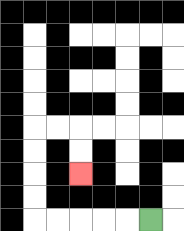{'start': '[6, 9]', 'end': '[3, 7]', 'path_directions': 'L,L,L,L,L,U,U,U,U,R,R,D,D', 'path_coordinates': '[[6, 9], [5, 9], [4, 9], [3, 9], [2, 9], [1, 9], [1, 8], [1, 7], [1, 6], [1, 5], [2, 5], [3, 5], [3, 6], [3, 7]]'}